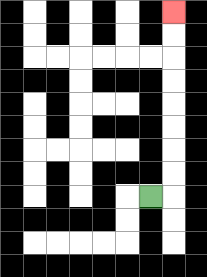{'start': '[6, 8]', 'end': '[7, 0]', 'path_directions': 'R,U,U,U,U,U,U,U,U', 'path_coordinates': '[[6, 8], [7, 8], [7, 7], [7, 6], [7, 5], [7, 4], [7, 3], [7, 2], [7, 1], [7, 0]]'}